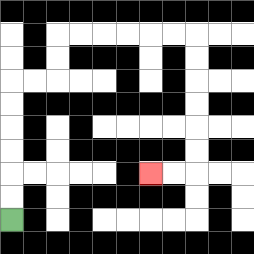{'start': '[0, 9]', 'end': '[6, 7]', 'path_directions': 'U,U,U,U,U,U,R,R,U,U,R,R,R,R,R,R,D,D,D,D,D,D,L,L', 'path_coordinates': '[[0, 9], [0, 8], [0, 7], [0, 6], [0, 5], [0, 4], [0, 3], [1, 3], [2, 3], [2, 2], [2, 1], [3, 1], [4, 1], [5, 1], [6, 1], [7, 1], [8, 1], [8, 2], [8, 3], [8, 4], [8, 5], [8, 6], [8, 7], [7, 7], [6, 7]]'}